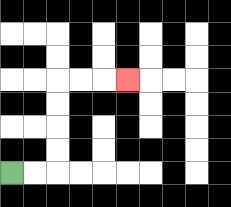{'start': '[0, 7]', 'end': '[5, 3]', 'path_directions': 'R,R,U,U,U,U,R,R,R', 'path_coordinates': '[[0, 7], [1, 7], [2, 7], [2, 6], [2, 5], [2, 4], [2, 3], [3, 3], [4, 3], [5, 3]]'}